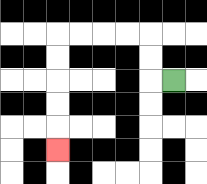{'start': '[7, 3]', 'end': '[2, 6]', 'path_directions': 'L,U,U,L,L,L,L,D,D,D,D,D', 'path_coordinates': '[[7, 3], [6, 3], [6, 2], [6, 1], [5, 1], [4, 1], [3, 1], [2, 1], [2, 2], [2, 3], [2, 4], [2, 5], [2, 6]]'}